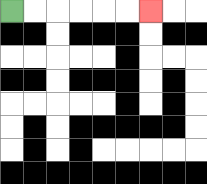{'start': '[0, 0]', 'end': '[6, 0]', 'path_directions': 'R,R,R,R,R,R', 'path_coordinates': '[[0, 0], [1, 0], [2, 0], [3, 0], [4, 0], [5, 0], [6, 0]]'}